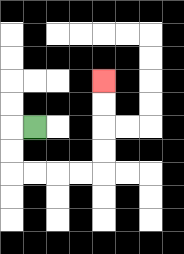{'start': '[1, 5]', 'end': '[4, 3]', 'path_directions': 'L,D,D,R,R,R,R,U,U,U,U', 'path_coordinates': '[[1, 5], [0, 5], [0, 6], [0, 7], [1, 7], [2, 7], [3, 7], [4, 7], [4, 6], [4, 5], [4, 4], [4, 3]]'}